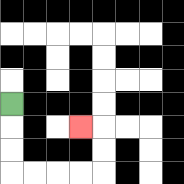{'start': '[0, 4]', 'end': '[3, 5]', 'path_directions': 'D,D,D,R,R,R,R,U,U,L', 'path_coordinates': '[[0, 4], [0, 5], [0, 6], [0, 7], [1, 7], [2, 7], [3, 7], [4, 7], [4, 6], [4, 5], [3, 5]]'}